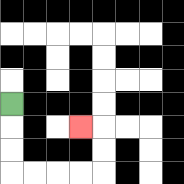{'start': '[0, 4]', 'end': '[3, 5]', 'path_directions': 'D,D,D,R,R,R,R,U,U,L', 'path_coordinates': '[[0, 4], [0, 5], [0, 6], [0, 7], [1, 7], [2, 7], [3, 7], [4, 7], [4, 6], [4, 5], [3, 5]]'}